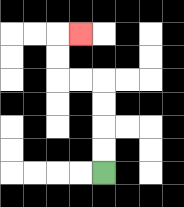{'start': '[4, 7]', 'end': '[3, 1]', 'path_directions': 'U,U,U,U,L,L,U,U,R', 'path_coordinates': '[[4, 7], [4, 6], [4, 5], [4, 4], [4, 3], [3, 3], [2, 3], [2, 2], [2, 1], [3, 1]]'}